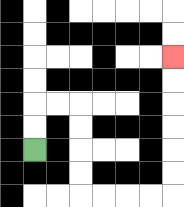{'start': '[1, 6]', 'end': '[7, 2]', 'path_directions': 'U,U,R,R,D,D,D,D,R,R,R,R,U,U,U,U,U,U', 'path_coordinates': '[[1, 6], [1, 5], [1, 4], [2, 4], [3, 4], [3, 5], [3, 6], [3, 7], [3, 8], [4, 8], [5, 8], [6, 8], [7, 8], [7, 7], [7, 6], [7, 5], [7, 4], [7, 3], [7, 2]]'}